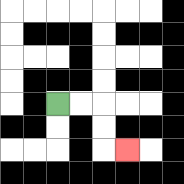{'start': '[2, 4]', 'end': '[5, 6]', 'path_directions': 'R,R,D,D,R', 'path_coordinates': '[[2, 4], [3, 4], [4, 4], [4, 5], [4, 6], [5, 6]]'}